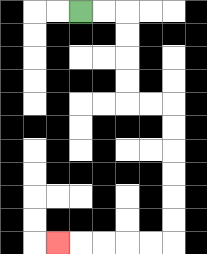{'start': '[3, 0]', 'end': '[2, 10]', 'path_directions': 'R,R,D,D,D,D,R,R,D,D,D,D,D,D,L,L,L,L,L', 'path_coordinates': '[[3, 0], [4, 0], [5, 0], [5, 1], [5, 2], [5, 3], [5, 4], [6, 4], [7, 4], [7, 5], [7, 6], [7, 7], [7, 8], [7, 9], [7, 10], [6, 10], [5, 10], [4, 10], [3, 10], [2, 10]]'}